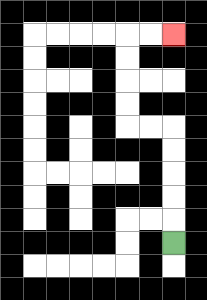{'start': '[7, 10]', 'end': '[7, 1]', 'path_directions': 'U,U,U,U,U,L,L,U,U,U,U,R,R', 'path_coordinates': '[[7, 10], [7, 9], [7, 8], [7, 7], [7, 6], [7, 5], [6, 5], [5, 5], [5, 4], [5, 3], [5, 2], [5, 1], [6, 1], [7, 1]]'}